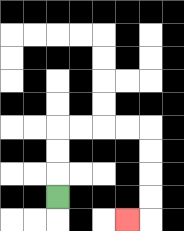{'start': '[2, 8]', 'end': '[5, 9]', 'path_directions': 'U,U,U,R,R,R,R,D,D,D,D,L', 'path_coordinates': '[[2, 8], [2, 7], [2, 6], [2, 5], [3, 5], [4, 5], [5, 5], [6, 5], [6, 6], [6, 7], [6, 8], [6, 9], [5, 9]]'}